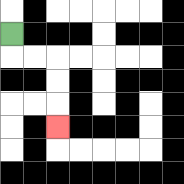{'start': '[0, 1]', 'end': '[2, 5]', 'path_directions': 'D,R,R,D,D,D', 'path_coordinates': '[[0, 1], [0, 2], [1, 2], [2, 2], [2, 3], [2, 4], [2, 5]]'}